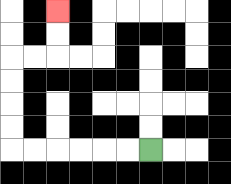{'start': '[6, 6]', 'end': '[2, 0]', 'path_directions': 'L,L,L,L,L,L,U,U,U,U,R,R,U,U', 'path_coordinates': '[[6, 6], [5, 6], [4, 6], [3, 6], [2, 6], [1, 6], [0, 6], [0, 5], [0, 4], [0, 3], [0, 2], [1, 2], [2, 2], [2, 1], [2, 0]]'}